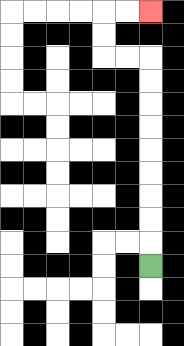{'start': '[6, 11]', 'end': '[6, 0]', 'path_directions': 'U,U,U,U,U,U,U,U,U,L,L,U,U,R,R', 'path_coordinates': '[[6, 11], [6, 10], [6, 9], [6, 8], [6, 7], [6, 6], [6, 5], [6, 4], [6, 3], [6, 2], [5, 2], [4, 2], [4, 1], [4, 0], [5, 0], [6, 0]]'}